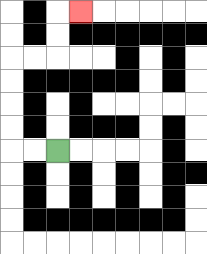{'start': '[2, 6]', 'end': '[3, 0]', 'path_directions': 'L,L,U,U,U,U,R,R,U,U,R', 'path_coordinates': '[[2, 6], [1, 6], [0, 6], [0, 5], [0, 4], [0, 3], [0, 2], [1, 2], [2, 2], [2, 1], [2, 0], [3, 0]]'}